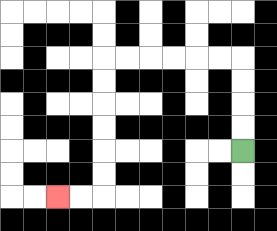{'start': '[10, 6]', 'end': '[2, 8]', 'path_directions': 'U,U,U,U,L,L,L,L,L,L,D,D,D,D,D,D,L,L', 'path_coordinates': '[[10, 6], [10, 5], [10, 4], [10, 3], [10, 2], [9, 2], [8, 2], [7, 2], [6, 2], [5, 2], [4, 2], [4, 3], [4, 4], [4, 5], [4, 6], [4, 7], [4, 8], [3, 8], [2, 8]]'}